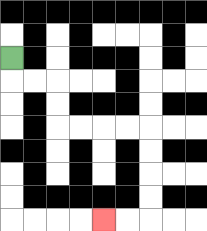{'start': '[0, 2]', 'end': '[4, 9]', 'path_directions': 'D,R,R,D,D,R,R,R,R,D,D,D,D,L,L', 'path_coordinates': '[[0, 2], [0, 3], [1, 3], [2, 3], [2, 4], [2, 5], [3, 5], [4, 5], [5, 5], [6, 5], [6, 6], [6, 7], [6, 8], [6, 9], [5, 9], [4, 9]]'}